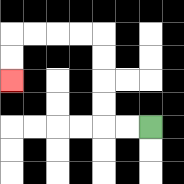{'start': '[6, 5]', 'end': '[0, 3]', 'path_directions': 'L,L,U,U,U,U,L,L,L,L,D,D', 'path_coordinates': '[[6, 5], [5, 5], [4, 5], [4, 4], [4, 3], [4, 2], [4, 1], [3, 1], [2, 1], [1, 1], [0, 1], [0, 2], [0, 3]]'}